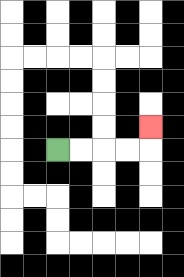{'start': '[2, 6]', 'end': '[6, 5]', 'path_directions': 'R,R,R,R,U', 'path_coordinates': '[[2, 6], [3, 6], [4, 6], [5, 6], [6, 6], [6, 5]]'}